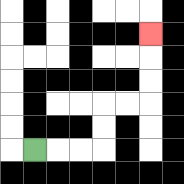{'start': '[1, 6]', 'end': '[6, 1]', 'path_directions': 'R,R,R,U,U,R,R,U,U,U', 'path_coordinates': '[[1, 6], [2, 6], [3, 6], [4, 6], [4, 5], [4, 4], [5, 4], [6, 4], [6, 3], [6, 2], [6, 1]]'}